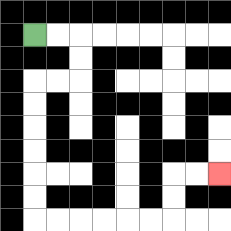{'start': '[1, 1]', 'end': '[9, 7]', 'path_directions': 'R,R,D,D,L,L,D,D,D,D,D,D,R,R,R,R,R,R,U,U,R,R', 'path_coordinates': '[[1, 1], [2, 1], [3, 1], [3, 2], [3, 3], [2, 3], [1, 3], [1, 4], [1, 5], [1, 6], [1, 7], [1, 8], [1, 9], [2, 9], [3, 9], [4, 9], [5, 9], [6, 9], [7, 9], [7, 8], [7, 7], [8, 7], [9, 7]]'}